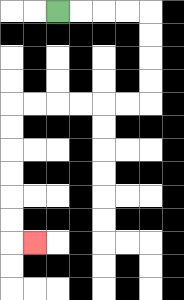{'start': '[2, 0]', 'end': '[1, 10]', 'path_directions': 'R,R,R,R,D,D,D,D,L,L,L,L,L,L,D,D,D,D,D,D,R', 'path_coordinates': '[[2, 0], [3, 0], [4, 0], [5, 0], [6, 0], [6, 1], [6, 2], [6, 3], [6, 4], [5, 4], [4, 4], [3, 4], [2, 4], [1, 4], [0, 4], [0, 5], [0, 6], [0, 7], [0, 8], [0, 9], [0, 10], [1, 10]]'}